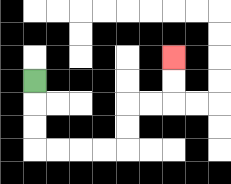{'start': '[1, 3]', 'end': '[7, 2]', 'path_directions': 'D,D,D,R,R,R,R,U,U,R,R,U,U', 'path_coordinates': '[[1, 3], [1, 4], [1, 5], [1, 6], [2, 6], [3, 6], [4, 6], [5, 6], [5, 5], [5, 4], [6, 4], [7, 4], [7, 3], [7, 2]]'}